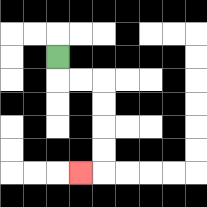{'start': '[2, 2]', 'end': '[3, 7]', 'path_directions': 'D,R,R,D,D,D,D,L', 'path_coordinates': '[[2, 2], [2, 3], [3, 3], [4, 3], [4, 4], [4, 5], [4, 6], [4, 7], [3, 7]]'}